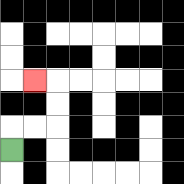{'start': '[0, 6]', 'end': '[1, 3]', 'path_directions': 'U,R,R,U,U,L', 'path_coordinates': '[[0, 6], [0, 5], [1, 5], [2, 5], [2, 4], [2, 3], [1, 3]]'}